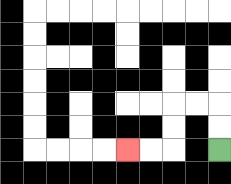{'start': '[9, 6]', 'end': '[5, 6]', 'path_directions': 'U,U,L,L,D,D,L,L', 'path_coordinates': '[[9, 6], [9, 5], [9, 4], [8, 4], [7, 4], [7, 5], [7, 6], [6, 6], [5, 6]]'}